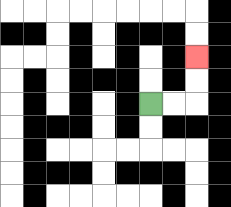{'start': '[6, 4]', 'end': '[8, 2]', 'path_directions': 'R,R,U,U', 'path_coordinates': '[[6, 4], [7, 4], [8, 4], [8, 3], [8, 2]]'}